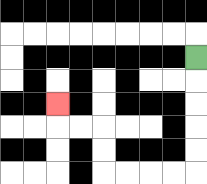{'start': '[8, 2]', 'end': '[2, 4]', 'path_directions': 'D,D,D,D,D,L,L,L,L,U,U,L,L,U', 'path_coordinates': '[[8, 2], [8, 3], [8, 4], [8, 5], [8, 6], [8, 7], [7, 7], [6, 7], [5, 7], [4, 7], [4, 6], [4, 5], [3, 5], [2, 5], [2, 4]]'}